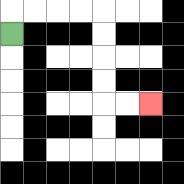{'start': '[0, 1]', 'end': '[6, 4]', 'path_directions': 'U,R,R,R,R,D,D,D,D,R,R', 'path_coordinates': '[[0, 1], [0, 0], [1, 0], [2, 0], [3, 0], [4, 0], [4, 1], [4, 2], [4, 3], [4, 4], [5, 4], [6, 4]]'}